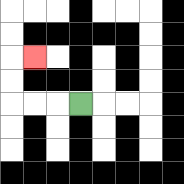{'start': '[3, 4]', 'end': '[1, 2]', 'path_directions': 'L,L,L,U,U,R', 'path_coordinates': '[[3, 4], [2, 4], [1, 4], [0, 4], [0, 3], [0, 2], [1, 2]]'}